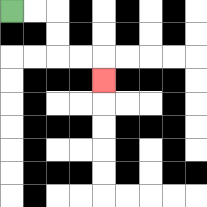{'start': '[0, 0]', 'end': '[4, 3]', 'path_directions': 'R,R,D,D,R,R,D', 'path_coordinates': '[[0, 0], [1, 0], [2, 0], [2, 1], [2, 2], [3, 2], [4, 2], [4, 3]]'}